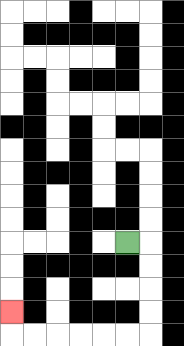{'start': '[5, 10]', 'end': '[0, 13]', 'path_directions': 'R,D,D,D,D,L,L,L,L,L,L,U', 'path_coordinates': '[[5, 10], [6, 10], [6, 11], [6, 12], [6, 13], [6, 14], [5, 14], [4, 14], [3, 14], [2, 14], [1, 14], [0, 14], [0, 13]]'}